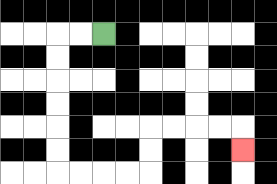{'start': '[4, 1]', 'end': '[10, 6]', 'path_directions': 'L,L,D,D,D,D,D,D,R,R,R,R,U,U,R,R,R,R,D', 'path_coordinates': '[[4, 1], [3, 1], [2, 1], [2, 2], [2, 3], [2, 4], [2, 5], [2, 6], [2, 7], [3, 7], [4, 7], [5, 7], [6, 7], [6, 6], [6, 5], [7, 5], [8, 5], [9, 5], [10, 5], [10, 6]]'}